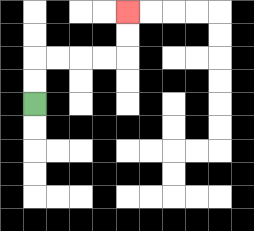{'start': '[1, 4]', 'end': '[5, 0]', 'path_directions': 'U,U,R,R,R,R,U,U', 'path_coordinates': '[[1, 4], [1, 3], [1, 2], [2, 2], [3, 2], [4, 2], [5, 2], [5, 1], [5, 0]]'}